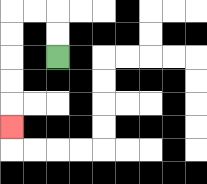{'start': '[2, 2]', 'end': '[0, 5]', 'path_directions': 'U,U,L,L,D,D,D,D,D', 'path_coordinates': '[[2, 2], [2, 1], [2, 0], [1, 0], [0, 0], [0, 1], [0, 2], [0, 3], [0, 4], [0, 5]]'}